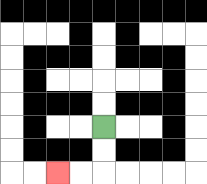{'start': '[4, 5]', 'end': '[2, 7]', 'path_directions': 'D,D,L,L', 'path_coordinates': '[[4, 5], [4, 6], [4, 7], [3, 7], [2, 7]]'}